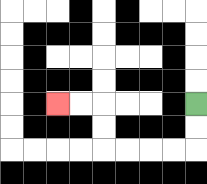{'start': '[8, 4]', 'end': '[2, 4]', 'path_directions': 'D,D,L,L,L,L,U,U,L,L', 'path_coordinates': '[[8, 4], [8, 5], [8, 6], [7, 6], [6, 6], [5, 6], [4, 6], [4, 5], [4, 4], [3, 4], [2, 4]]'}